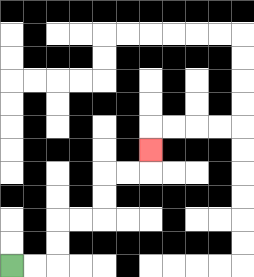{'start': '[0, 11]', 'end': '[6, 6]', 'path_directions': 'R,R,U,U,R,R,U,U,R,R,U', 'path_coordinates': '[[0, 11], [1, 11], [2, 11], [2, 10], [2, 9], [3, 9], [4, 9], [4, 8], [4, 7], [5, 7], [6, 7], [6, 6]]'}